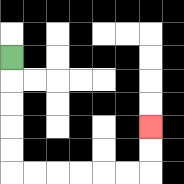{'start': '[0, 2]', 'end': '[6, 5]', 'path_directions': 'D,D,D,D,D,R,R,R,R,R,R,U,U', 'path_coordinates': '[[0, 2], [0, 3], [0, 4], [0, 5], [0, 6], [0, 7], [1, 7], [2, 7], [3, 7], [4, 7], [5, 7], [6, 7], [6, 6], [6, 5]]'}